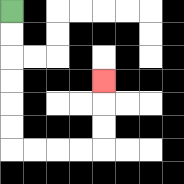{'start': '[0, 0]', 'end': '[4, 3]', 'path_directions': 'D,D,D,D,D,D,R,R,R,R,U,U,U', 'path_coordinates': '[[0, 0], [0, 1], [0, 2], [0, 3], [0, 4], [0, 5], [0, 6], [1, 6], [2, 6], [3, 6], [4, 6], [4, 5], [4, 4], [4, 3]]'}